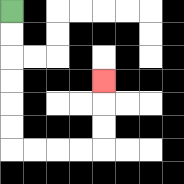{'start': '[0, 0]', 'end': '[4, 3]', 'path_directions': 'D,D,D,D,D,D,R,R,R,R,U,U,U', 'path_coordinates': '[[0, 0], [0, 1], [0, 2], [0, 3], [0, 4], [0, 5], [0, 6], [1, 6], [2, 6], [3, 6], [4, 6], [4, 5], [4, 4], [4, 3]]'}